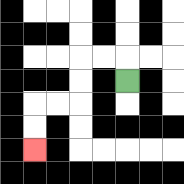{'start': '[5, 3]', 'end': '[1, 6]', 'path_directions': 'U,L,L,D,D,L,L,D,D', 'path_coordinates': '[[5, 3], [5, 2], [4, 2], [3, 2], [3, 3], [3, 4], [2, 4], [1, 4], [1, 5], [1, 6]]'}